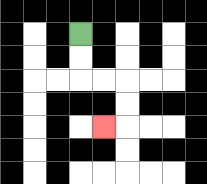{'start': '[3, 1]', 'end': '[4, 5]', 'path_directions': 'D,D,R,R,D,D,L', 'path_coordinates': '[[3, 1], [3, 2], [3, 3], [4, 3], [5, 3], [5, 4], [5, 5], [4, 5]]'}